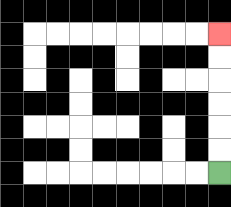{'start': '[9, 7]', 'end': '[9, 1]', 'path_directions': 'U,U,U,U,U,U', 'path_coordinates': '[[9, 7], [9, 6], [9, 5], [9, 4], [9, 3], [9, 2], [9, 1]]'}